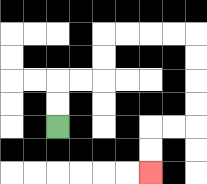{'start': '[2, 5]', 'end': '[6, 7]', 'path_directions': 'U,U,R,R,U,U,R,R,R,R,D,D,D,D,L,L,D,D', 'path_coordinates': '[[2, 5], [2, 4], [2, 3], [3, 3], [4, 3], [4, 2], [4, 1], [5, 1], [6, 1], [7, 1], [8, 1], [8, 2], [8, 3], [8, 4], [8, 5], [7, 5], [6, 5], [6, 6], [6, 7]]'}